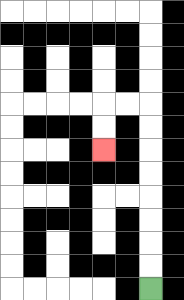{'start': '[6, 12]', 'end': '[4, 6]', 'path_directions': 'U,U,U,U,U,U,U,U,L,L,D,D', 'path_coordinates': '[[6, 12], [6, 11], [6, 10], [6, 9], [6, 8], [6, 7], [6, 6], [6, 5], [6, 4], [5, 4], [4, 4], [4, 5], [4, 6]]'}